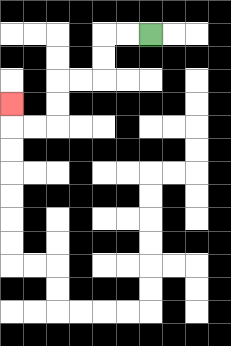{'start': '[6, 1]', 'end': '[0, 4]', 'path_directions': 'L,L,D,D,L,L,D,D,L,L,U', 'path_coordinates': '[[6, 1], [5, 1], [4, 1], [4, 2], [4, 3], [3, 3], [2, 3], [2, 4], [2, 5], [1, 5], [0, 5], [0, 4]]'}